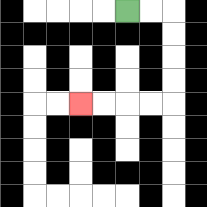{'start': '[5, 0]', 'end': '[3, 4]', 'path_directions': 'R,R,D,D,D,D,L,L,L,L', 'path_coordinates': '[[5, 0], [6, 0], [7, 0], [7, 1], [7, 2], [7, 3], [7, 4], [6, 4], [5, 4], [4, 4], [3, 4]]'}